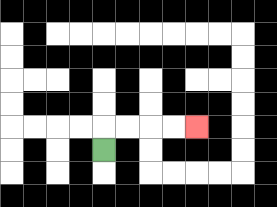{'start': '[4, 6]', 'end': '[8, 5]', 'path_directions': 'U,R,R,R,R', 'path_coordinates': '[[4, 6], [4, 5], [5, 5], [6, 5], [7, 5], [8, 5]]'}